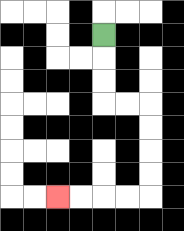{'start': '[4, 1]', 'end': '[2, 8]', 'path_directions': 'D,D,D,R,R,D,D,D,D,L,L,L,L', 'path_coordinates': '[[4, 1], [4, 2], [4, 3], [4, 4], [5, 4], [6, 4], [6, 5], [6, 6], [6, 7], [6, 8], [5, 8], [4, 8], [3, 8], [2, 8]]'}